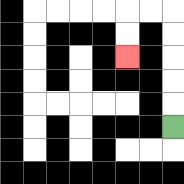{'start': '[7, 5]', 'end': '[5, 2]', 'path_directions': 'U,U,U,U,U,L,L,D,D', 'path_coordinates': '[[7, 5], [7, 4], [7, 3], [7, 2], [7, 1], [7, 0], [6, 0], [5, 0], [5, 1], [5, 2]]'}